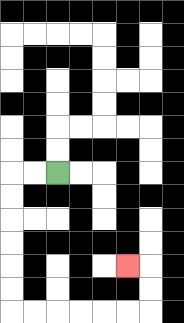{'start': '[2, 7]', 'end': '[5, 11]', 'path_directions': 'L,L,D,D,D,D,D,D,R,R,R,R,R,R,U,U,L', 'path_coordinates': '[[2, 7], [1, 7], [0, 7], [0, 8], [0, 9], [0, 10], [0, 11], [0, 12], [0, 13], [1, 13], [2, 13], [3, 13], [4, 13], [5, 13], [6, 13], [6, 12], [6, 11], [5, 11]]'}